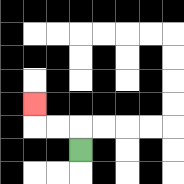{'start': '[3, 6]', 'end': '[1, 4]', 'path_directions': 'U,L,L,U', 'path_coordinates': '[[3, 6], [3, 5], [2, 5], [1, 5], [1, 4]]'}